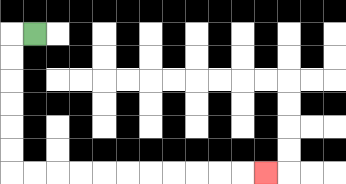{'start': '[1, 1]', 'end': '[11, 7]', 'path_directions': 'L,D,D,D,D,D,D,R,R,R,R,R,R,R,R,R,R,R', 'path_coordinates': '[[1, 1], [0, 1], [0, 2], [0, 3], [0, 4], [0, 5], [0, 6], [0, 7], [1, 7], [2, 7], [3, 7], [4, 7], [5, 7], [6, 7], [7, 7], [8, 7], [9, 7], [10, 7], [11, 7]]'}